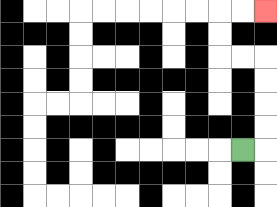{'start': '[10, 6]', 'end': '[11, 0]', 'path_directions': 'R,U,U,U,U,L,L,U,U,R,R', 'path_coordinates': '[[10, 6], [11, 6], [11, 5], [11, 4], [11, 3], [11, 2], [10, 2], [9, 2], [9, 1], [9, 0], [10, 0], [11, 0]]'}